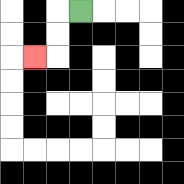{'start': '[3, 0]', 'end': '[1, 2]', 'path_directions': 'L,D,D,L', 'path_coordinates': '[[3, 0], [2, 0], [2, 1], [2, 2], [1, 2]]'}